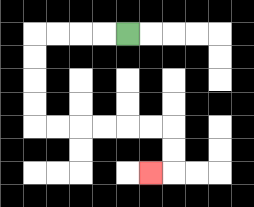{'start': '[5, 1]', 'end': '[6, 7]', 'path_directions': 'L,L,L,L,D,D,D,D,R,R,R,R,R,R,D,D,L', 'path_coordinates': '[[5, 1], [4, 1], [3, 1], [2, 1], [1, 1], [1, 2], [1, 3], [1, 4], [1, 5], [2, 5], [3, 5], [4, 5], [5, 5], [6, 5], [7, 5], [7, 6], [7, 7], [6, 7]]'}